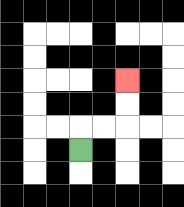{'start': '[3, 6]', 'end': '[5, 3]', 'path_directions': 'U,R,R,U,U', 'path_coordinates': '[[3, 6], [3, 5], [4, 5], [5, 5], [5, 4], [5, 3]]'}